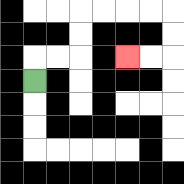{'start': '[1, 3]', 'end': '[5, 2]', 'path_directions': 'U,R,R,U,U,R,R,R,R,D,D,L,L', 'path_coordinates': '[[1, 3], [1, 2], [2, 2], [3, 2], [3, 1], [3, 0], [4, 0], [5, 0], [6, 0], [7, 0], [7, 1], [7, 2], [6, 2], [5, 2]]'}